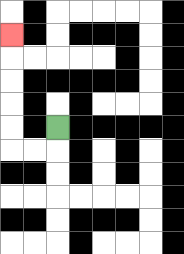{'start': '[2, 5]', 'end': '[0, 1]', 'path_directions': 'D,L,L,U,U,U,U,U', 'path_coordinates': '[[2, 5], [2, 6], [1, 6], [0, 6], [0, 5], [0, 4], [0, 3], [0, 2], [0, 1]]'}